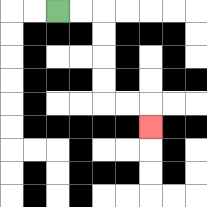{'start': '[2, 0]', 'end': '[6, 5]', 'path_directions': 'R,R,D,D,D,D,R,R,D', 'path_coordinates': '[[2, 0], [3, 0], [4, 0], [4, 1], [4, 2], [4, 3], [4, 4], [5, 4], [6, 4], [6, 5]]'}